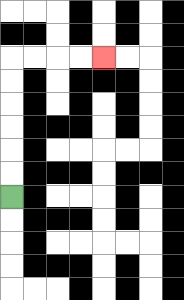{'start': '[0, 8]', 'end': '[4, 2]', 'path_directions': 'U,U,U,U,U,U,R,R,R,R', 'path_coordinates': '[[0, 8], [0, 7], [0, 6], [0, 5], [0, 4], [0, 3], [0, 2], [1, 2], [2, 2], [3, 2], [4, 2]]'}